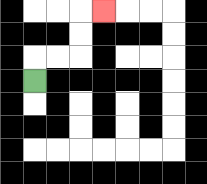{'start': '[1, 3]', 'end': '[4, 0]', 'path_directions': 'U,R,R,U,U,R', 'path_coordinates': '[[1, 3], [1, 2], [2, 2], [3, 2], [3, 1], [3, 0], [4, 0]]'}